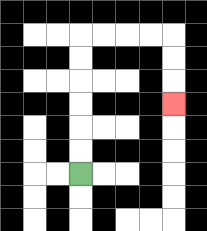{'start': '[3, 7]', 'end': '[7, 4]', 'path_directions': 'U,U,U,U,U,U,R,R,R,R,D,D,D', 'path_coordinates': '[[3, 7], [3, 6], [3, 5], [3, 4], [3, 3], [3, 2], [3, 1], [4, 1], [5, 1], [6, 1], [7, 1], [7, 2], [7, 3], [7, 4]]'}